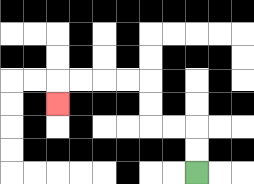{'start': '[8, 7]', 'end': '[2, 4]', 'path_directions': 'U,U,L,L,U,U,L,L,L,L,D', 'path_coordinates': '[[8, 7], [8, 6], [8, 5], [7, 5], [6, 5], [6, 4], [6, 3], [5, 3], [4, 3], [3, 3], [2, 3], [2, 4]]'}